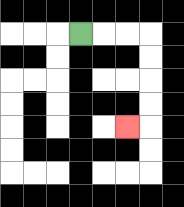{'start': '[3, 1]', 'end': '[5, 5]', 'path_directions': 'R,R,R,D,D,D,D,L', 'path_coordinates': '[[3, 1], [4, 1], [5, 1], [6, 1], [6, 2], [6, 3], [6, 4], [6, 5], [5, 5]]'}